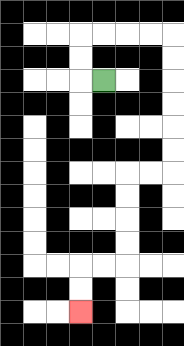{'start': '[4, 3]', 'end': '[3, 13]', 'path_directions': 'L,U,U,R,R,R,R,D,D,D,D,D,D,L,L,D,D,D,D,L,L,D,D', 'path_coordinates': '[[4, 3], [3, 3], [3, 2], [3, 1], [4, 1], [5, 1], [6, 1], [7, 1], [7, 2], [7, 3], [7, 4], [7, 5], [7, 6], [7, 7], [6, 7], [5, 7], [5, 8], [5, 9], [5, 10], [5, 11], [4, 11], [3, 11], [3, 12], [3, 13]]'}